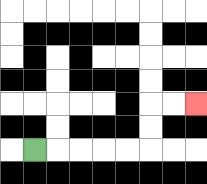{'start': '[1, 6]', 'end': '[8, 4]', 'path_directions': 'R,R,R,R,R,U,U,R,R', 'path_coordinates': '[[1, 6], [2, 6], [3, 6], [4, 6], [5, 6], [6, 6], [6, 5], [6, 4], [7, 4], [8, 4]]'}